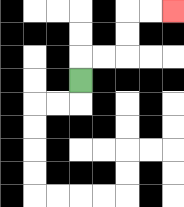{'start': '[3, 3]', 'end': '[7, 0]', 'path_directions': 'U,R,R,U,U,R,R', 'path_coordinates': '[[3, 3], [3, 2], [4, 2], [5, 2], [5, 1], [5, 0], [6, 0], [7, 0]]'}